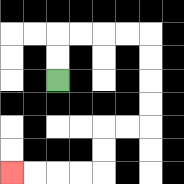{'start': '[2, 3]', 'end': '[0, 7]', 'path_directions': 'U,U,R,R,R,R,D,D,D,D,L,L,D,D,L,L,L,L', 'path_coordinates': '[[2, 3], [2, 2], [2, 1], [3, 1], [4, 1], [5, 1], [6, 1], [6, 2], [6, 3], [6, 4], [6, 5], [5, 5], [4, 5], [4, 6], [4, 7], [3, 7], [2, 7], [1, 7], [0, 7]]'}